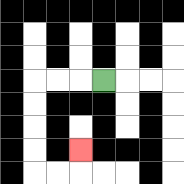{'start': '[4, 3]', 'end': '[3, 6]', 'path_directions': 'L,L,L,D,D,D,D,R,R,U', 'path_coordinates': '[[4, 3], [3, 3], [2, 3], [1, 3], [1, 4], [1, 5], [1, 6], [1, 7], [2, 7], [3, 7], [3, 6]]'}